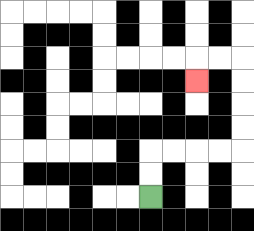{'start': '[6, 8]', 'end': '[8, 3]', 'path_directions': 'U,U,R,R,R,R,U,U,U,U,L,L,D', 'path_coordinates': '[[6, 8], [6, 7], [6, 6], [7, 6], [8, 6], [9, 6], [10, 6], [10, 5], [10, 4], [10, 3], [10, 2], [9, 2], [8, 2], [8, 3]]'}